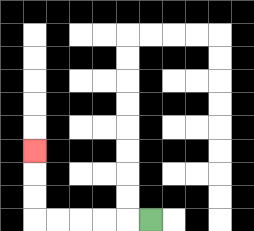{'start': '[6, 9]', 'end': '[1, 6]', 'path_directions': 'L,L,L,L,L,U,U,U', 'path_coordinates': '[[6, 9], [5, 9], [4, 9], [3, 9], [2, 9], [1, 9], [1, 8], [1, 7], [1, 6]]'}